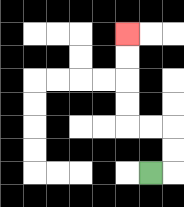{'start': '[6, 7]', 'end': '[5, 1]', 'path_directions': 'R,U,U,L,L,U,U,U,U', 'path_coordinates': '[[6, 7], [7, 7], [7, 6], [7, 5], [6, 5], [5, 5], [5, 4], [5, 3], [5, 2], [5, 1]]'}